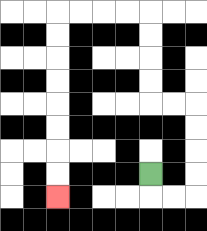{'start': '[6, 7]', 'end': '[2, 8]', 'path_directions': 'D,R,R,U,U,U,U,L,L,U,U,U,U,L,L,L,L,D,D,D,D,D,D,D,D', 'path_coordinates': '[[6, 7], [6, 8], [7, 8], [8, 8], [8, 7], [8, 6], [8, 5], [8, 4], [7, 4], [6, 4], [6, 3], [6, 2], [6, 1], [6, 0], [5, 0], [4, 0], [3, 0], [2, 0], [2, 1], [2, 2], [2, 3], [2, 4], [2, 5], [2, 6], [2, 7], [2, 8]]'}